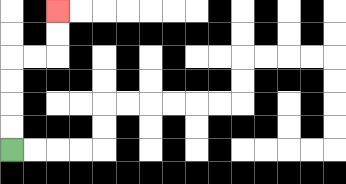{'start': '[0, 6]', 'end': '[2, 0]', 'path_directions': 'U,U,U,U,R,R,U,U', 'path_coordinates': '[[0, 6], [0, 5], [0, 4], [0, 3], [0, 2], [1, 2], [2, 2], [2, 1], [2, 0]]'}